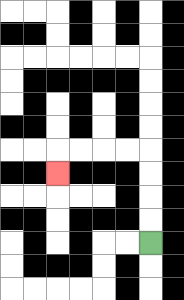{'start': '[6, 10]', 'end': '[2, 7]', 'path_directions': 'U,U,U,U,L,L,L,L,D', 'path_coordinates': '[[6, 10], [6, 9], [6, 8], [6, 7], [6, 6], [5, 6], [4, 6], [3, 6], [2, 6], [2, 7]]'}